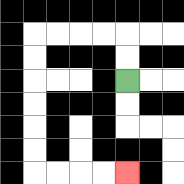{'start': '[5, 3]', 'end': '[5, 7]', 'path_directions': 'U,U,L,L,L,L,D,D,D,D,D,D,R,R,R,R', 'path_coordinates': '[[5, 3], [5, 2], [5, 1], [4, 1], [3, 1], [2, 1], [1, 1], [1, 2], [1, 3], [1, 4], [1, 5], [1, 6], [1, 7], [2, 7], [3, 7], [4, 7], [5, 7]]'}